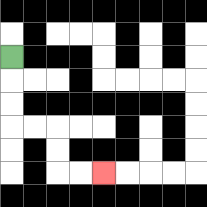{'start': '[0, 2]', 'end': '[4, 7]', 'path_directions': 'D,D,D,R,R,D,D,R,R', 'path_coordinates': '[[0, 2], [0, 3], [0, 4], [0, 5], [1, 5], [2, 5], [2, 6], [2, 7], [3, 7], [4, 7]]'}